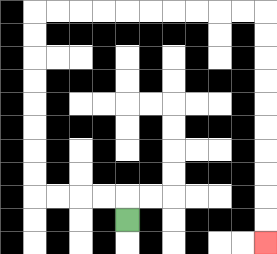{'start': '[5, 9]', 'end': '[11, 10]', 'path_directions': 'U,L,L,L,L,U,U,U,U,U,U,U,U,R,R,R,R,R,R,R,R,R,R,D,D,D,D,D,D,D,D,D,D', 'path_coordinates': '[[5, 9], [5, 8], [4, 8], [3, 8], [2, 8], [1, 8], [1, 7], [1, 6], [1, 5], [1, 4], [1, 3], [1, 2], [1, 1], [1, 0], [2, 0], [3, 0], [4, 0], [5, 0], [6, 0], [7, 0], [8, 0], [9, 0], [10, 0], [11, 0], [11, 1], [11, 2], [11, 3], [11, 4], [11, 5], [11, 6], [11, 7], [11, 8], [11, 9], [11, 10]]'}